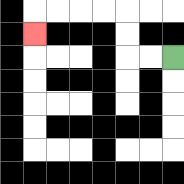{'start': '[7, 2]', 'end': '[1, 1]', 'path_directions': 'L,L,U,U,L,L,L,L,D', 'path_coordinates': '[[7, 2], [6, 2], [5, 2], [5, 1], [5, 0], [4, 0], [3, 0], [2, 0], [1, 0], [1, 1]]'}